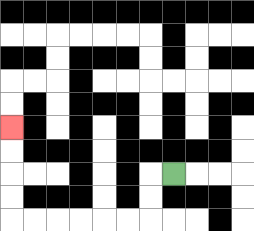{'start': '[7, 7]', 'end': '[0, 5]', 'path_directions': 'L,D,D,L,L,L,L,L,L,U,U,U,U', 'path_coordinates': '[[7, 7], [6, 7], [6, 8], [6, 9], [5, 9], [4, 9], [3, 9], [2, 9], [1, 9], [0, 9], [0, 8], [0, 7], [0, 6], [0, 5]]'}